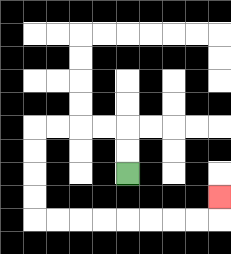{'start': '[5, 7]', 'end': '[9, 8]', 'path_directions': 'U,U,L,L,L,L,D,D,D,D,R,R,R,R,R,R,R,R,U', 'path_coordinates': '[[5, 7], [5, 6], [5, 5], [4, 5], [3, 5], [2, 5], [1, 5], [1, 6], [1, 7], [1, 8], [1, 9], [2, 9], [3, 9], [4, 9], [5, 9], [6, 9], [7, 9], [8, 9], [9, 9], [9, 8]]'}